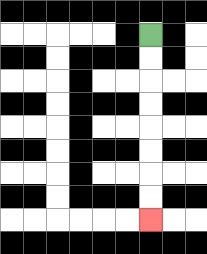{'start': '[6, 1]', 'end': '[6, 9]', 'path_directions': 'D,D,D,D,D,D,D,D', 'path_coordinates': '[[6, 1], [6, 2], [6, 3], [6, 4], [6, 5], [6, 6], [6, 7], [6, 8], [6, 9]]'}